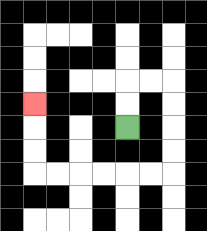{'start': '[5, 5]', 'end': '[1, 4]', 'path_directions': 'U,U,R,R,D,D,D,D,L,L,L,L,L,L,U,U,U', 'path_coordinates': '[[5, 5], [5, 4], [5, 3], [6, 3], [7, 3], [7, 4], [7, 5], [7, 6], [7, 7], [6, 7], [5, 7], [4, 7], [3, 7], [2, 7], [1, 7], [1, 6], [1, 5], [1, 4]]'}